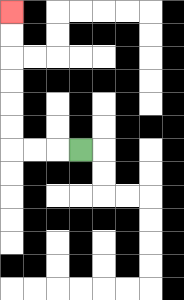{'start': '[3, 6]', 'end': '[0, 0]', 'path_directions': 'L,L,L,U,U,U,U,U,U', 'path_coordinates': '[[3, 6], [2, 6], [1, 6], [0, 6], [0, 5], [0, 4], [0, 3], [0, 2], [0, 1], [0, 0]]'}